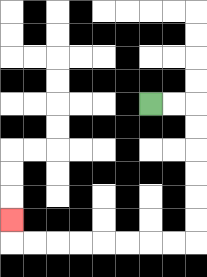{'start': '[6, 4]', 'end': '[0, 9]', 'path_directions': 'R,R,D,D,D,D,D,D,L,L,L,L,L,L,L,L,U', 'path_coordinates': '[[6, 4], [7, 4], [8, 4], [8, 5], [8, 6], [8, 7], [8, 8], [8, 9], [8, 10], [7, 10], [6, 10], [5, 10], [4, 10], [3, 10], [2, 10], [1, 10], [0, 10], [0, 9]]'}